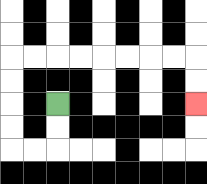{'start': '[2, 4]', 'end': '[8, 4]', 'path_directions': 'D,D,L,L,U,U,U,U,R,R,R,R,R,R,R,R,D,D', 'path_coordinates': '[[2, 4], [2, 5], [2, 6], [1, 6], [0, 6], [0, 5], [0, 4], [0, 3], [0, 2], [1, 2], [2, 2], [3, 2], [4, 2], [5, 2], [6, 2], [7, 2], [8, 2], [8, 3], [8, 4]]'}